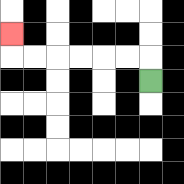{'start': '[6, 3]', 'end': '[0, 1]', 'path_directions': 'U,L,L,L,L,L,L,U', 'path_coordinates': '[[6, 3], [6, 2], [5, 2], [4, 2], [3, 2], [2, 2], [1, 2], [0, 2], [0, 1]]'}